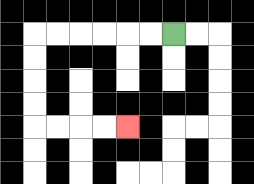{'start': '[7, 1]', 'end': '[5, 5]', 'path_directions': 'L,L,L,L,L,L,D,D,D,D,R,R,R,R', 'path_coordinates': '[[7, 1], [6, 1], [5, 1], [4, 1], [3, 1], [2, 1], [1, 1], [1, 2], [1, 3], [1, 4], [1, 5], [2, 5], [3, 5], [4, 5], [5, 5]]'}